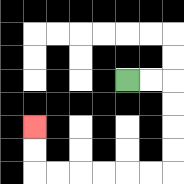{'start': '[5, 3]', 'end': '[1, 5]', 'path_directions': 'R,R,D,D,D,D,L,L,L,L,L,L,U,U', 'path_coordinates': '[[5, 3], [6, 3], [7, 3], [7, 4], [7, 5], [7, 6], [7, 7], [6, 7], [5, 7], [4, 7], [3, 7], [2, 7], [1, 7], [1, 6], [1, 5]]'}